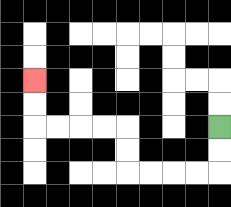{'start': '[9, 5]', 'end': '[1, 3]', 'path_directions': 'D,D,L,L,L,L,U,U,L,L,L,L,U,U', 'path_coordinates': '[[9, 5], [9, 6], [9, 7], [8, 7], [7, 7], [6, 7], [5, 7], [5, 6], [5, 5], [4, 5], [3, 5], [2, 5], [1, 5], [1, 4], [1, 3]]'}